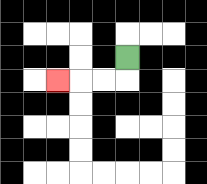{'start': '[5, 2]', 'end': '[2, 3]', 'path_directions': 'D,L,L,L', 'path_coordinates': '[[5, 2], [5, 3], [4, 3], [3, 3], [2, 3]]'}